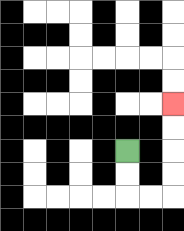{'start': '[5, 6]', 'end': '[7, 4]', 'path_directions': 'D,D,R,R,U,U,U,U', 'path_coordinates': '[[5, 6], [5, 7], [5, 8], [6, 8], [7, 8], [7, 7], [7, 6], [7, 5], [7, 4]]'}